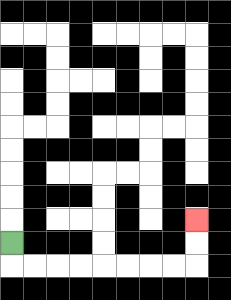{'start': '[0, 10]', 'end': '[8, 9]', 'path_directions': 'D,R,R,R,R,R,R,R,R,U,U', 'path_coordinates': '[[0, 10], [0, 11], [1, 11], [2, 11], [3, 11], [4, 11], [5, 11], [6, 11], [7, 11], [8, 11], [8, 10], [8, 9]]'}